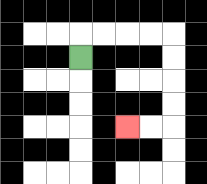{'start': '[3, 2]', 'end': '[5, 5]', 'path_directions': 'U,R,R,R,R,D,D,D,D,L,L', 'path_coordinates': '[[3, 2], [3, 1], [4, 1], [5, 1], [6, 1], [7, 1], [7, 2], [7, 3], [7, 4], [7, 5], [6, 5], [5, 5]]'}